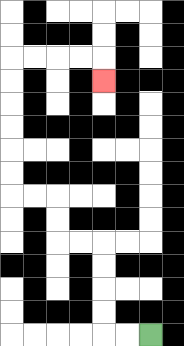{'start': '[6, 14]', 'end': '[4, 3]', 'path_directions': 'L,L,U,U,U,U,L,L,U,U,L,L,U,U,U,U,U,U,R,R,R,R,D', 'path_coordinates': '[[6, 14], [5, 14], [4, 14], [4, 13], [4, 12], [4, 11], [4, 10], [3, 10], [2, 10], [2, 9], [2, 8], [1, 8], [0, 8], [0, 7], [0, 6], [0, 5], [0, 4], [0, 3], [0, 2], [1, 2], [2, 2], [3, 2], [4, 2], [4, 3]]'}